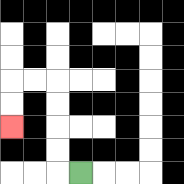{'start': '[3, 7]', 'end': '[0, 5]', 'path_directions': 'L,U,U,U,U,L,L,D,D', 'path_coordinates': '[[3, 7], [2, 7], [2, 6], [2, 5], [2, 4], [2, 3], [1, 3], [0, 3], [0, 4], [0, 5]]'}